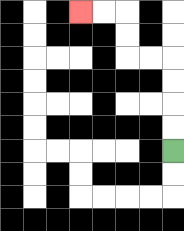{'start': '[7, 6]', 'end': '[3, 0]', 'path_directions': 'U,U,U,U,L,L,U,U,L,L', 'path_coordinates': '[[7, 6], [7, 5], [7, 4], [7, 3], [7, 2], [6, 2], [5, 2], [5, 1], [5, 0], [4, 0], [3, 0]]'}